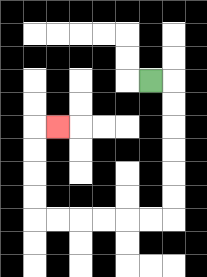{'start': '[6, 3]', 'end': '[2, 5]', 'path_directions': 'R,D,D,D,D,D,D,L,L,L,L,L,L,U,U,U,U,R', 'path_coordinates': '[[6, 3], [7, 3], [7, 4], [7, 5], [7, 6], [7, 7], [7, 8], [7, 9], [6, 9], [5, 9], [4, 9], [3, 9], [2, 9], [1, 9], [1, 8], [1, 7], [1, 6], [1, 5], [2, 5]]'}